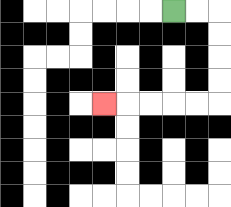{'start': '[7, 0]', 'end': '[4, 4]', 'path_directions': 'R,R,D,D,D,D,L,L,L,L,L', 'path_coordinates': '[[7, 0], [8, 0], [9, 0], [9, 1], [9, 2], [9, 3], [9, 4], [8, 4], [7, 4], [6, 4], [5, 4], [4, 4]]'}